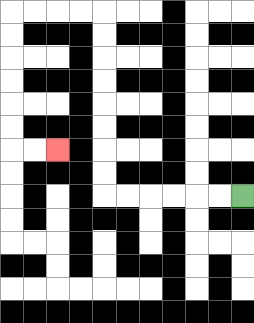{'start': '[10, 8]', 'end': '[2, 6]', 'path_directions': 'L,L,L,L,L,L,U,U,U,U,U,U,U,U,L,L,L,L,D,D,D,D,D,D,R,R', 'path_coordinates': '[[10, 8], [9, 8], [8, 8], [7, 8], [6, 8], [5, 8], [4, 8], [4, 7], [4, 6], [4, 5], [4, 4], [4, 3], [4, 2], [4, 1], [4, 0], [3, 0], [2, 0], [1, 0], [0, 0], [0, 1], [0, 2], [0, 3], [0, 4], [0, 5], [0, 6], [1, 6], [2, 6]]'}